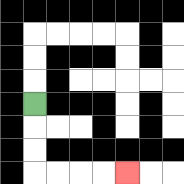{'start': '[1, 4]', 'end': '[5, 7]', 'path_directions': 'D,D,D,R,R,R,R', 'path_coordinates': '[[1, 4], [1, 5], [1, 6], [1, 7], [2, 7], [3, 7], [4, 7], [5, 7]]'}